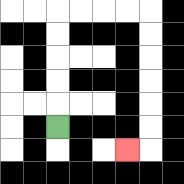{'start': '[2, 5]', 'end': '[5, 6]', 'path_directions': 'U,U,U,U,U,R,R,R,R,D,D,D,D,D,D,L', 'path_coordinates': '[[2, 5], [2, 4], [2, 3], [2, 2], [2, 1], [2, 0], [3, 0], [4, 0], [5, 0], [6, 0], [6, 1], [6, 2], [6, 3], [6, 4], [6, 5], [6, 6], [5, 6]]'}